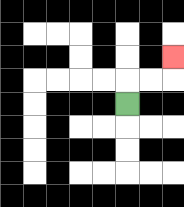{'start': '[5, 4]', 'end': '[7, 2]', 'path_directions': 'U,R,R,U', 'path_coordinates': '[[5, 4], [5, 3], [6, 3], [7, 3], [7, 2]]'}